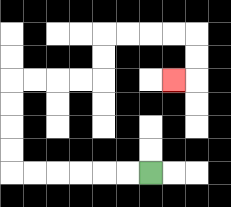{'start': '[6, 7]', 'end': '[7, 3]', 'path_directions': 'L,L,L,L,L,L,U,U,U,U,R,R,R,R,U,U,R,R,R,R,D,D,L', 'path_coordinates': '[[6, 7], [5, 7], [4, 7], [3, 7], [2, 7], [1, 7], [0, 7], [0, 6], [0, 5], [0, 4], [0, 3], [1, 3], [2, 3], [3, 3], [4, 3], [4, 2], [4, 1], [5, 1], [6, 1], [7, 1], [8, 1], [8, 2], [8, 3], [7, 3]]'}